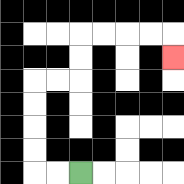{'start': '[3, 7]', 'end': '[7, 2]', 'path_directions': 'L,L,U,U,U,U,R,R,U,U,R,R,R,R,D', 'path_coordinates': '[[3, 7], [2, 7], [1, 7], [1, 6], [1, 5], [1, 4], [1, 3], [2, 3], [3, 3], [3, 2], [3, 1], [4, 1], [5, 1], [6, 1], [7, 1], [7, 2]]'}